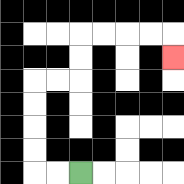{'start': '[3, 7]', 'end': '[7, 2]', 'path_directions': 'L,L,U,U,U,U,R,R,U,U,R,R,R,R,D', 'path_coordinates': '[[3, 7], [2, 7], [1, 7], [1, 6], [1, 5], [1, 4], [1, 3], [2, 3], [3, 3], [3, 2], [3, 1], [4, 1], [5, 1], [6, 1], [7, 1], [7, 2]]'}